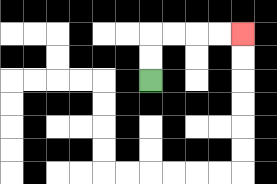{'start': '[6, 3]', 'end': '[10, 1]', 'path_directions': 'U,U,R,R,R,R', 'path_coordinates': '[[6, 3], [6, 2], [6, 1], [7, 1], [8, 1], [9, 1], [10, 1]]'}